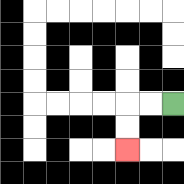{'start': '[7, 4]', 'end': '[5, 6]', 'path_directions': 'L,L,D,D', 'path_coordinates': '[[7, 4], [6, 4], [5, 4], [5, 5], [5, 6]]'}